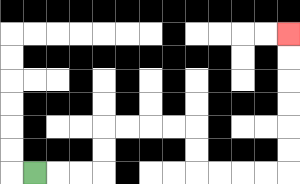{'start': '[1, 7]', 'end': '[12, 1]', 'path_directions': 'R,R,R,U,U,R,R,R,R,D,D,R,R,R,R,U,U,U,U,U,U', 'path_coordinates': '[[1, 7], [2, 7], [3, 7], [4, 7], [4, 6], [4, 5], [5, 5], [6, 5], [7, 5], [8, 5], [8, 6], [8, 7], [9, 7], [10, 7], [11, 7], [12, 7], [12, 6], [12, 5], [12, 4], [12, 3], [12, 2], [12, 1]]'}